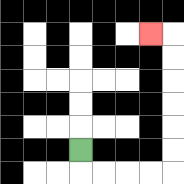{'start': '[3, 6]', 'end': '[6, 1]', 'path_directions': 'D,R,R,R,R,U,U,U,U,U,U,L', 'path_coordinates': '[[3, 6], [3, 7], [4, 7], [5, 7], [6, 7], [7, 7], [7, 6], [7, 5], [7, 4], [7, 3], [7, 2], [7, 1], [6, 1]]'}